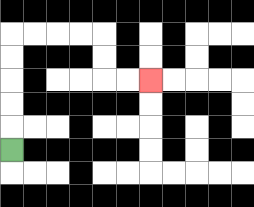{'start': '[0, 6]', 'end': '[6, 3]', 'path_directions': 'U,U,U,U,U,R,R,R,R,D,D,R,R', 'path_coordinates': '[[0, 6], [0, 5], [0, 4], [0, 3], [0, 2], [0, 1], [1, 1], [2, 1], [3, 1], [4, 1], [4, 2], [4, 3], [5, 3], [6, 3]]'}